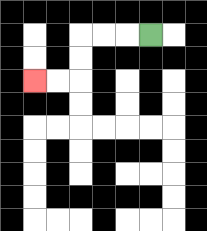{'start': '[6, 1]', 'end': '[1, 3]', 'path_directions': 'L,L,L,D,D,L,L', 'path_coordinates': '[[6, 1], [5, 1], [4, 1], [3, 1], [3, 2], [3, 3], [2, 3], [1, 3]]'}